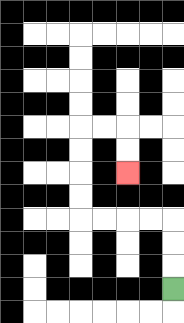{'start': '[7, 12]', 'end': '[5, 7]', 'path_directions': 'U,U,U,L,L,L,L,U,U,U,U,R,R,D,D', 'path_coordinates': '[[7, 12], [7, 11], [7, 10], [7, 9], [6, 9], [5, 9], [4, 9], [3, 9], [3, 8], [3, 7], [3, 6], [3, 5], [4, 5], [5, 5], [5, 6], [5, 7]]'}